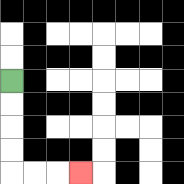{'start': '[0, 3]', 'end': '[3, 7]', 'path_directions': 'D,D,D,D,R,R,R', 'path_coordinates': '[[0, 3], [0, 4], [0, 5], [0, 6], [0, 7], [1, 7], [2, 7], [3, 7]]'}